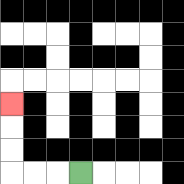{'start': '[3, 7]', 'end': '[0, 4]', 'path_directions': 'L,L,L,U,U,U', 'path_coordinates': '[[3, 7], [2, 7], [1, 7], [0, 7], [0, 6], [0, 5], [0, 4]]'}